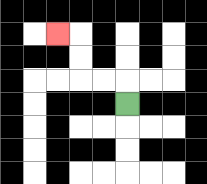{'start': '[5, 4]', 'end': '[2, 1]', 'path_directions': 'U,L,L,U,U,L', 'path_coordinates': '[[5, 4], [5, 3], [4, 3], [3, 3], [3, 2], [3, 1], [2, 1]]'}